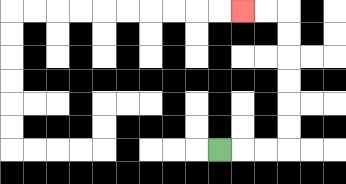{'start': '[9, 6]', 'end': '[10, 0]', 'path_directions': 'R,R,R,U,U,U,U,U,U,L,L', 'path_coordinates': '[[9, 6], [10, 6], [11, 6], [12, 6], [12, 5], [12, 4], [12, 3], [12, 2], [12, 1], [12, 0], [11, 0], [10, 0]]'}